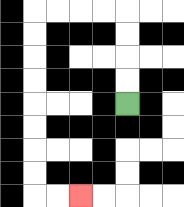{'start': '[5, 4]', 'end': '[3, 8]', 'path_directions': 'U,U,U,U,L,L,L,L,D,D,D,D,D,D,D,D,R,R', 'path_coordinates': '[[5, 4], [5, 3], [5, 2], [5, 1], [5, 0], [4, 0], [3, 0], [2, 0], [1, 0], [1, 1], [1, 2], [1, 3], [1, 4], [1, 5], [1, 6], [1, 7], [1, 8], [2, 8], [3, 8]]'}